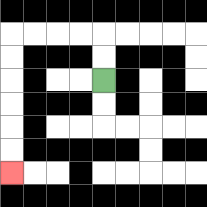{'start': '[4, 3]', 'end': '[0, 7]', 'path_directions': 'U,U,L,L,L,L,D,D,D,D,D,D', 'path_coordinates': '[[4, 3], [4, 2], [4, 1], [3, 1], [2, 1], [1, 1], [0, 1], [0, 2], [0, 3], [0, 4], [0, 5], [0, 6], [0, 7]]'}